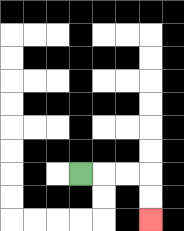{'start': '[3, 7]', 'end': '[6, 9]', 'path_directions': 'R,R,R,D,D', 'path_coordinates': '[[3, 7], [4, 7], [5, 7], [6, 7], [6, 8], [6, 9]]'}